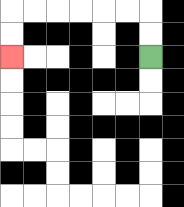{'start': '[6, 2]', 'end': '[0, 2]', 'path_directions': 'U,U,L,L,L,L,L,L,D,D', 'path_coordinates': '[[6, 2], [6, 1], [6, 0], [5, 0], [4, 0], [3, 0], [2, 0], [1, 0], [0, 0], [0, 1], [0, 2]]'}